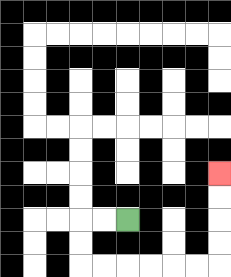{'start': '[5, 9]', 'end': '[9, 7]', 'path_directions': 'L,L,D,D,R,R,R,R,R,R,U,U,U,U', 'path_coordinates': '[[5, 9], [4, 9], [3, 9], [3, 10], [3, 11], [4, 11], [5, 11], [6, 11], [7, 11], [8, 11], [9, 11], [9, 10], [9, 9], [9, 8], [9, 7]]'}